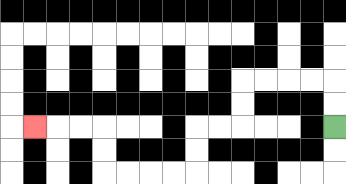{'start': '[14, 5]', 'end': '[1, 5]', 'path_directions': 'U,U,L,L,L,L,D,D,L,L,D,D,L,L,L,L,U,U,L,L,L', 'path_coordinates': '[[14, 5], [14, 4], [14, 3], [13, 3], [12, 3], [11, 3], [10, 3], [10, 4], [10, 5], [9, 5], [8, 5], [8, 6], [8, 7], [7, 7], [6, 7], [5, 7], [4, 7], [4, 6], [4, 5], [3, 5], [2, 5], [1, 5]]'}